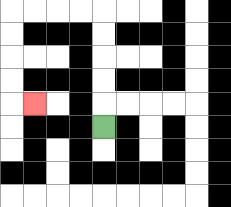{'start': '[4, 5]', 'end': '[1, 4]', 'path_directions': 'U,U,U,U,U,L,L,L,L,D,D,D,D,R', 'path_coordinates': '[[4, 5], [4, 4], [4, 3], [4, 2], [4, 1], [4, 0], [3, 0], [2, 0], [1, 0], [0, 0], [0, 1], [0, 2], [0, 3], [0, 4], [1, 4]]'}